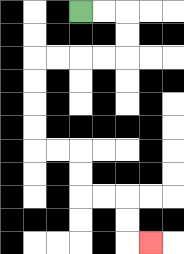{'start': '[3, 0]', 'end': '[6, 10]', 'path_directions': 'R,R,D,D,L,L,L,L,D,D,D,D,R,R,D,D,R,R,D,D,R', 'path_coordinates': '[[3, 0], [4, 0], [5, 0], [5, 1], [5, 2], [4, 2], [3, 2], [2, 2], [1, 2], [1, 3], [1, 4], [1, 5], [1, 6], [2, 6], [3, 6], [3, 7], [3, 8], [4, 8], [5, 8], [5, 9], [5, 10], [6, 10]]'}